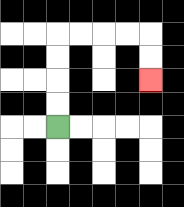{'start': '[2, 5]', 'end': '[6, 3]', 'path_directions': 'U,U,U,U,R,R,R,R,D,D', 'path_coordinates': '[[2, 5], [2, 4], [2, 3], [2, 2], [2, 1], [3, 1], [4, 1], [5, 1], [6, 1], [6, 2], [6, 3]]'}